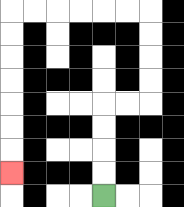{'start': '[4, 8]', 'end': '[0, 7]', 'path_directions': 'U,U,U,U,R,R,U,U,U,U,L,L,L,L,L,L,D,D,D,D,D,D,D', 'path_coordinates': '[[4, 8], [4, 7], [4, 6], [4, 5], [4, 4], [5, 4], [6, 4], [6, 3], [6, 2], [6, 1], [6, 0], [5, 0], [4, 0], [3, 0], [2, 0], [1, 0], [0, 0], [0, 1], [0, 2], [0, 3], [0, 4], [0, 5], [0, 6], [0, 7]]'}